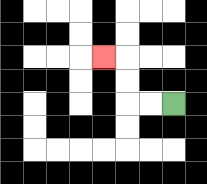{'start': '[7, 4]', 'end': '[4, 2]', 'path_directions': 'L,L,U,U,L', 'path_coordinates': '[[7, 4], [6, 4], [5, 4], [5, 3], [5, 2], [4, 2]]'}